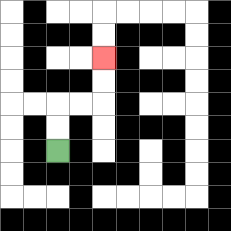{'start': '[2, 6]', 'end': '[4, 2]', 'path_directions': 'U,U,R,R,U,U', 'path_coordinates': '[[2, 6], [2, 5], [2, 4], [3, 4], [4, 4], [4, 3], [4, 2]]'}